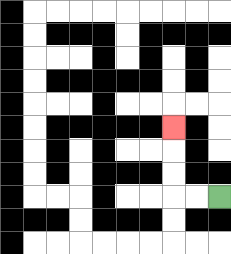{'start': '[9, 8]', 'end': '[7, 5]', 'path_directions': 'L,L,U,U,U', 'path_coordinates': '[[9, 8], [8, 8], [7, 8], [7, 7], [7, 6], [7, 5]]'}